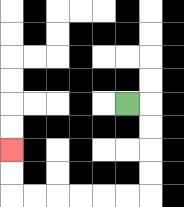{'start': '[5, 4]', 'end': '[0, 6]', 'path_directions': 'R,D,D,D,D,L,L,L,L,L,L,U,U', 'path_coordinates': '[[5, 4], [6, 4], [6, 5], [6, 6], [6, 7], [6, 8], [5, 8], [4, 8], [3, 8], [2, 8], [1, 8], [0, 8], [0, 7], [0, 6]]'}